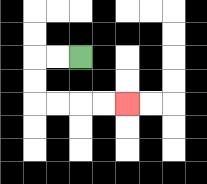{'start': '[3, 2]', 'end': '[5, 4]', 'path_directions': 'L,L,D,D,R,R,R,R', 'path_coordinates': '[[3, 2], [2, 2], [1, 2], [1, 3], [1, 4], [2, 4], [3, 4], [4, 4], [5, 4]]'}